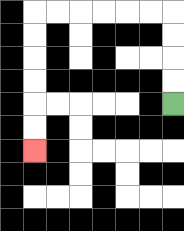{'start': '[7, 4]', 'end': '[1, 6]', 'path_directions': 'U,U,U,U,L,L,L,L,L,L,D,D,D,D,D,D', 'path_coordinates': '[[7, 4], [7, 3], [7, 2], [7, 1], [7, 0], [6, 0], [5, 0], [4, 0], [3, 0], [2, 0], [1, 0], [1, 1], [1, 2], [1, 3], [1, 4], [1, 5], [1, 6]]'}